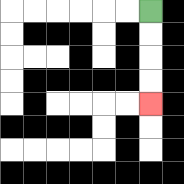{'start': '[6, 0]', 'end': '[6, 4]', 'path_directions': 'D,D,D,D', 'path_coordinates': '[[6, 0], [6, 1], [6, 2], [6, 3], [6, 4]]'}